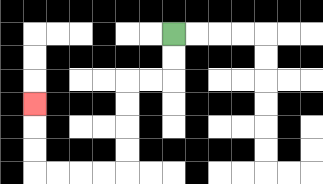{'start': '[7, 1]', 'end': '[1, 4]', 'path_directions': 'D,D,L,L,D,D,D,D,L,L,L,L,U,U,U', 'path_coordinates': '[[7, 1], [7, 2], [7, 3], [6, 3], [5, 3], [5, 4], [5, 5], [5, 6], [5, 7], [4, 7], [3, 7], [2, 7], [1, 7], [1, 6], [1, 5], [1, 4]]'}